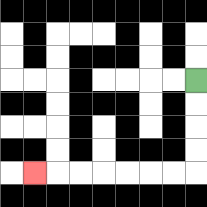{'start': '[8, 3]', 'end': '[1, 7]', 'path_directions': 'D,D,D,D,L,L,L,L,L,L,L', 'path_coordinates': '[[8, 3], [8, 4], [8, 5], [8, 6], [8, 7], [7, 7], [6, 7], [5, 7], [4, 7], [3, 7], [2, 7], [1, 7]]'}